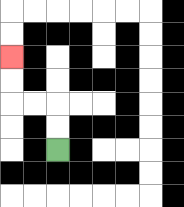{'start': '[2, 6]', 'end': '[0, 2]', 'path_directions': 'U,U,L,L,U,U', 'path_coordinates': '[[2, 6], [2, 5], [2, 4], [1, 4], [0, 4], [0, 3], [0, 2]]'}